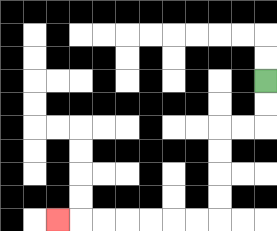{'start': '[11, 3]', 'end': '[2, 9]', 'path_directions': 'D,D,L,L,D,D,D,D,L,L,L,L,L,L,L', 'path_coordinates': '[[11, 3], [11, 4], [11, 5], [10, 5], [9, 5], [9, 6], [9, 7], [9, 8], [9, 9], [8, 9], [7, 9], [6, 9], [5, 9], [4, 9], [3, 9], [2, 9]]'}